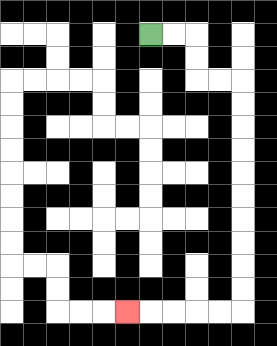{'start': '[6, 1]', 'end': '[5, 13]', 'path_directions': 'R,R,D,D,R,R,D,D,D,D,D,D,D,D,D,D,L,L,L,L,L', 'path_coordinates': '[[6, 1], [7, 1], [8, 1], [8, 2], [8, 3], [9, 3], [10, 3], [10, 4], [10, 5], [10, 6], [10, 7], [10, 8], [10, 9], [10, 10], [10, 11], [10, 12], [10, 13], [9, 13], [8, 13], [7, 13], [6, 13], [5, 13]]'}